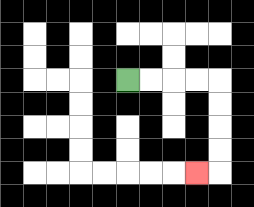{'start': '[5, 3]', 'end': '[8, 7]', 'path_directions': 'R,R,R,R,D,D,D,D,L', 'path_coordinates': '[[5, 3], [6, 3], [7, 3], [8, 3], [9, 3], [9, 4], [9, 5], [9, 6], [9, 7], [8, 7]]'}